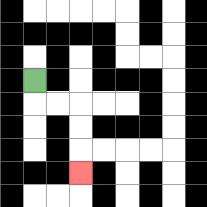{'start': '[1, 3]', 'end': '[3, 7]', 'path_directions': 'D,R,R,D,D,D', 'path_coordinates': '[[1, 3], [1, 4], [2, 4], [3, 4], [3, 5], [3, 6], [3, 7]]'}